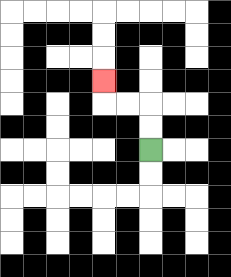{'start': '[6, 6]', 'end': '[4, 3]', 'path_directions': 'U,U,L,L,U', 'path_coordinates': '[[6, 6], [6, 5], [6, 4], [5, 4], [4, 4], [4, 3]]'}